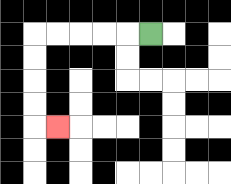{'start': '[6, 1]', 'end': '[2, 5]', 'path_directions': 'L,L,L,L,L,D,D,D,D,R', 'path_coordinates': '[[6, 1], [5, 1], [4, 1], [3, 1], [2, 1], [1, 1], [1, 2], [1, 3], [1, 4], [1, 5], [2, 5]]'}